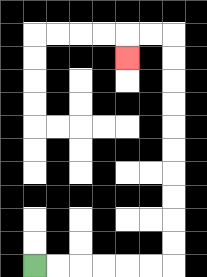{'start': '[1, 11]', 'end': '[5, 2]', 'path_directions': 'R,R,R,R,R,R,U,U,U,U,U,U,U,U,U,U,L,L,D', 'path_coordinates': '[[1, 11], [2, 11], [3, 11], [4, 11], [5, 11], [6, 11], [7, 11], [7, 10], [7, 9], [7, 8], [7, 7], [7, 6], [7, 5], [7, 4], [7, 3], [7, 2], [7, 1], [6, 1], [5, 1], [5, 2]]'}